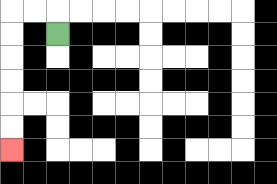{'start': '[2, 1]', 'end': '[0, 6]', 'path_directions': 'U,L,L,D,D,D,D,D,D', 'path_coordinates': '[[2, 1], [2, 0], [1, 0], [0, 0], [0, 1], [0, 2], [0, 3], [0, 4], [0, 5], [0, 6]]'}